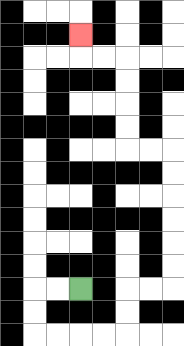{'start': '[3, 12]', 'end': '[3, 1]', 'path_directions': 'L,L,D,D,R,R,R,R,U,U,R,R,U,U,U,U,U,U,L,L,U,U,U,U,L,L,U', 'path_coordinates': '[[3, 12], [2, 12], [1, 12], [1, 13], [1, 14], [2, 14], [3, 14], [4, 14], [5, 14], [5, 13], [5, 12], [6, 12], [7, 12], [7, 11], [7, 10], [7, 9], [7, 8], [7, 7], [7, 6], [6, 6], [5, 6], [5, 5], [5, 4], [5, 3], [5, 2], [4, 2], [3, 2], [3, 1]]'}